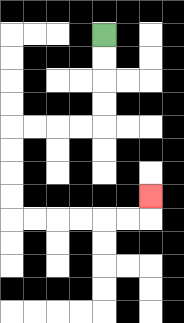{'start': '[4, 1]', 'end': '[6, 8]', 'path_directions': 'D,D,D,D,L,L,L,L,D,D,D,D,R,R,R,R,R,R,U', 'path_coordinates': '[[4, 1], [4, 2], [4, 3], [4, 4], [4, 5], [3, 5], [2, 5], [1, 5], [0, 5], [0, 6], [0, 7], [0, 8], [0, 9], [1, 9], [2, 9], [3, 9], [4, 9], [5, 9], [6, 9], [6, 8]]'}